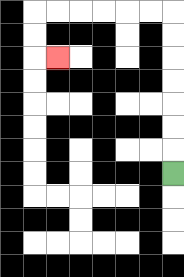{'start': '[7, 7]', 'end': '[2, 2]', 'path_directions': 'U,U,U,U,U,U,U,L,L,L,L,L,L,D,D,R', 'path_coordinates': '[[7, 7], [7, 6], [7, 5], [7, 4], [7, 3], [7, 2], [7, 1], [7, 0], [6, 0], [5, 0], [4, 0], [3, 0], [2, 0], [1, 0], [1, 1], [1, 2], [2, 2]]'}